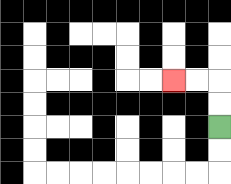{'start': '[9, 5]', 'end': '[7, 3]', 'path_directions': 'U,U,L,L', 'path_coordinates': '[[9, 5], [9, 4], [9, 3], [8, 3], [7, 3]]'}